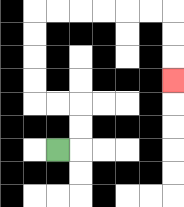{'start': '[2, 6]', 'end': '[7, 3]', 'path_directions': 'R,U,U,L,L,U,U,U,U,R,R,R,R,R,R,D,D,D', 'path_coordinates': '[[2, 6], [3, 6], [3, 5], [3, 4], [2, 4], [1, 4], [1, 3], [1, 2], [1, 1], [1, 0], [2, 0], [3, 0], [4, 0], [5, 0], [6, 0], [7, 0], [7, 1], [7, 2], [7, 3]]'}